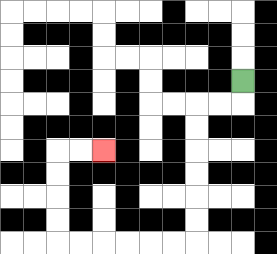{'start': '[10, 3]', 'end': '[4, 6]', 'path_directions': 'D,L,L,D,D,D,D,D,D,L,L,L,L,L,L,U,U,U,U,R,R', 'path_coordinates': '[[10, 3], [10, 4], [9, 4], [8, 4], [8, 5], [8, 6], [8, 7], [8, 8], [8, 9], [8, 10], [7, 10], [6, 10], [5, 10], [4, 10], [3, 10], [2, 10], [2, 9], [2, 8], [2, 7], [2, 6], [3, 6], [4, 6]]'}